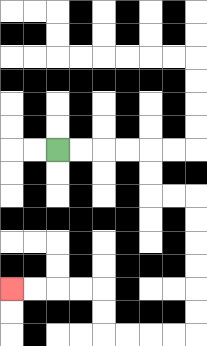{'start': '[2, 6]', 'end': '[0, 12]', 'path_directions': 'R,R,R,R,D,D,R,R,D,D,D,D,D,D,L,L,L,L,U,U,L,L,L,L', 'path_coordinates': '[[2, 6], [3, 6], [4, 6], [5, 6], [6, 6], [6, 7], [6, 8], [7, 8], [8, 8], [8, 9], [8, 10], [8, 11], [8, 12], [8, 13], [8, 14], [7, 14], [6, 14], [5, 14], [4, 14], [4, 13], [4, 12], [3, 12], [2, 12], [1, 12], [0, 12]]'}